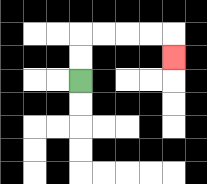{'start': '[3, 3]', 'end': '[7, 2]', 'path_directions': 'U,U,R,R,R,R,D', 'path_coordinates': '[[3, 3], [3, 2], [3, 1], [4, 1], [5, 1], [6, 1], [7, 1], [7, 2]]'}